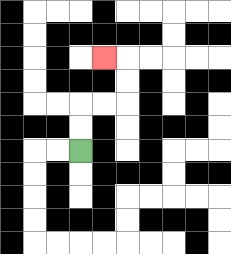{'start': '[3, 6]', 'end': '[4, 2]', 'path_directions': 'U,U,R,R,U,U,L', 'path_coordinates': '[[3, 6], [3, 5], [3, 4], [4, 4], [5, 4], [5, 3], [5, 2], [4, 2]]'}